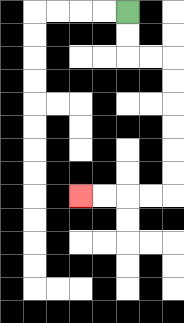{'start': '[5, 0]', 'end': '[3, 8]', 'path_directions': 'D,D,R,R,D,D,D,D,D,D,L,L,L,L', 'path_coordinates': '[[5, 0], [5, 1], [5, 2], [6, 2], [7, 2], [7, 3], [7, 4], [7, 5], [7, 6], [7, 7], [7, 8], [6, 8], [5, 8], [4, 8], [3, 8]]'}